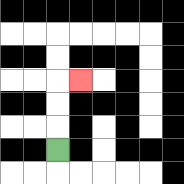{'start': '[2, 6]', 'end': '[3, 3]', 'path_directions': 'U,U,U,R', 'path_coordinates': '[[2, 6], [2, 5], [2, 4], [2, 3], [3, 3]]'}